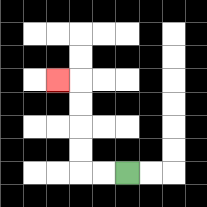{'start': '[5, 7]', 'end': '[2, 3]', 'path_directions': 'L,L,U,U,U,U,L', 'path_coordinates': '[[5, 7], [4, 7], [3, 7], [3, 6], [3, 5], [3, 4], [3, 3], [2, 3]]'}